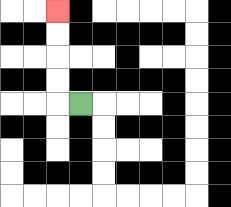{'start': '[3, 4]', 'end': '[2, 0]', 'path_directions': 'L,U,U,U,U', 'path_coordinates': '[[3, 4], [2, 4], [2, 3], [2, 2], [2, 1], [2, 0]]'}